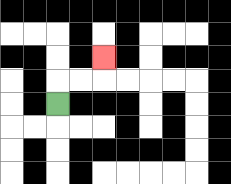{'start': '[2, 4]', 'end': '[4, 2]', 'path_directions': 'U,R,R,U', 'path_coordinates': '[[2, 4], [2, 3], [3, 3], [4, 3], [4, 2]]'}